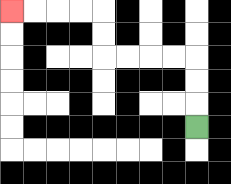{'start': '[8, 5]', 'end': '[0, 0]', 'path_directions': 'U,U,U,L,L,L,L,U,U,L,L,L,L', 'path_coordinates': '[[8, 5], [8, 4], [8, 3], [8, 2], [7, 2], [6, 2], [5, 2], [4, 2], [4, 1], [4, 0], [3, 0], [2, 0], [1, 0], [0, 0]]'}